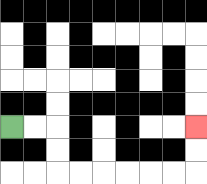{'start': '[0, 5]', 'end': '[8, 5]', 'path_directions': 'R,R,D,D,R,R,R,R,R,R,U,U', 'path_coordinates': '[[0, 5], [1, 5], [2, 5], [2, 6], [2, 7], [3, 7], [4, 7], [5, 7], [6, 7], [7, 7], [8, 7], [8, 6], [8, 5]]'}